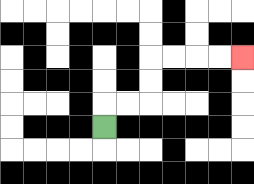{'start': '[4, 5]', 'end': '[10, 2]', 'path_directions': 'U,R,R,U,U,R,R,R,R', 'path_coordinates': '[[4, 5], [4, 4], [5, 4], [6, 4], [6, 3], [6, 2], [7, 2], [8, 2], [9, 2], [10, 2]]'}